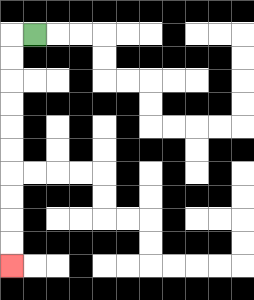{'start': '[1, 1]', 'end': '[0, 11]', 'path_directions': 'L,D,D,D,D,D,D,D,D,D,D', 'path_coordinates': '[[1, 1], [0, 1], [0, 2], [0, 3], [0, 4], [0, 5], [0, 6], [0, 7], [0, 8], [0, 9], [0, 10], [0, 11]]'}